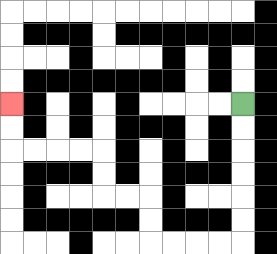{'start': '[10, 4]', 'end': '[0, 4]', 'path_directions': 'D,D,D,D,D,D,L,L,L,L,U,U,L,L,U,U,L,L,L,L,U,U', 'path_coordinates': '[[10, 4], [10, 5], [10, 6], [10, 7], [10, 8], [10, 9], [10, 10], [9, 10], [8, 10], [7, 10], [6, 10], [6, 9], [6, 8], [5, 8], [4, 8], [4, 7], [4, 6], [3, 6], [2, 6], [1, 6], [0, 6], [0, 5], [0, 4]]'}